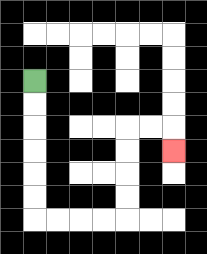{'start': '[1, 3]', 'end': '[7, 6]', 'path_directions': 'D,D,D,D,D,D,R,R,R,R,U,U,U,U,R,R,D', 'path_coordinates': '[[1, 3], [1, 4], [1, 5], [1, 6], [1, 7], [1, 8], [1, 9], [2, 9], [3, 9], [4, 9], [5, 9], [5, 8], [5, 7], [5, 6], [5, 5], [6, 5], [7, 5], [7, 6]]'}